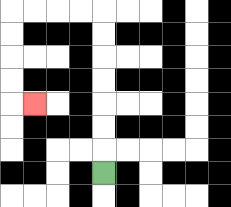{'start': '[4, 7]', 'end': '[1, 4]', 'path_directions': 'U,U,U,U,U,U,U,L,L,L,L,D,D,D,D,R', 'path_coordinates': '[[4, 7], [4, 6], [4, 5], [4, 4], [4, 3], [4, 2], [4, 1], [4, 0], [3, 0], [2, 0], [1, 0], [0, 0], [0, 1], [0, 2], [0, 3], [0, 4], [1, 4]]'}